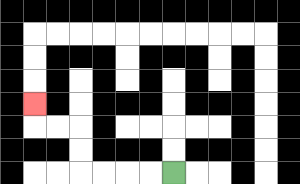{'start': '[7, 7]', 'end': '[1, 4]', 'path_directions': 'L,L,L,L,U,U,L,L,U', 'path_coordinates': '[[7, 7], [6, 7], [5, 7], [4, 7], [3, 7], [3, 6], [3, 5], [2, 5], [1, 5], [1, 4]]'}